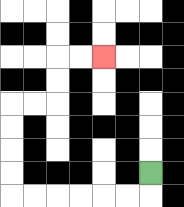{'start': '[6, 7]', 'end': '[4, 2]', 'path_directions': 'D,L,L,L,L,L,L,U,U,U,U,R,R,U,U,R,R', 'path_coordinates': '[[6, 7], [6, 8], [5, 8], [4, 8], [3, 8], [2, 8], [1, 8], [0, 8], [0, 7], [0, 6], [0, 5], [0, 4], [1, 4], [2, 4], [2, 3], [2, 2], [3, 2], [4, 2]]'}